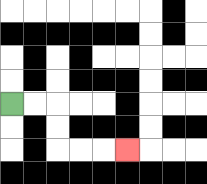{'start': '[0, 4]', 'end': '[5, 6]', 'path_directions': 'R,R,D,D,R,R,R', 'path_coordinates': '[[0, 4], [1, 4], [2, 4], [2, 5], [2, 6], [3, 6], [4, 6], [5, 6]]'}